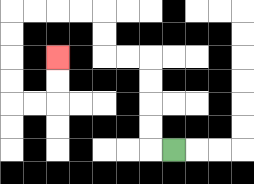{'start': '[7, 6]', 'end': '[2, 2]', 'path_directions': 'L,U,U,U,U,L,L,U,U,L,L,L,L,D,D,D,D,R,R,U,U', 'path_coordinates': '[[7, 6], [6, 6], [6, 5], [6, 4], [6, 3], [6, 2], [5, 2], [4, 2], [4, 1], [4, 0], [3, 0], [2, 0], [1, 0], [0, 0], [0, 1], [0, 2], [0, 3], [0, 4], [1, 4], [2, 4], [2, 3], [2, 2]]'}